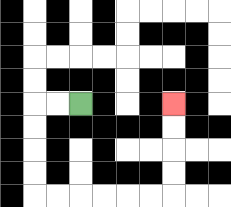{'start': '[3, 4]', 'end': '[7, 4]', 'path_directions': 'L,L,D,D,D,D,R,R,R,R,R,R,U,U,U,U', 'path_coordinates': '[[3, 4], [2, 4], [1, 4], [1, 5], [1, 6], [1, 7], [1, 8], [2, 8], [3, 8], [4, 8], [5, 8], [6, 8], [7, 8], [7, 7], [7, 6], [7, 5], [7, 4]]'}